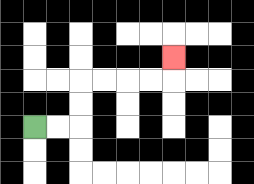{'start': '[1, 5]', 'end': '[7, 2]', 'path_directions': 'R,R,U,U,R,R,R,R,U', 'path_coordinates': '[[1, 5], [2, 5], [3, 5], [3, 4], [3, 3], [4, 3], [5, 3], [6, 3], [7, 3], [7, 2]]'}